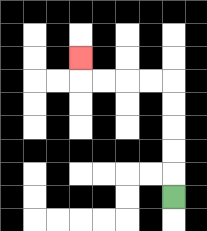{'start': '[7, 8]', 'end': '[3, 2]', 'path_directions': 'U,U,U,U,U,L,L,L,L,U', 'path_coordinates': '[[7, 8], [7, 7], [7, 6], [7, 5], [7, 4], [7, 3], [6, 3], [5, 3], [4, 3], [3, 3], [3, 2]]'}